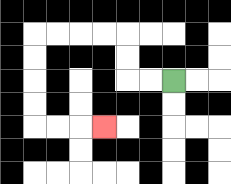{'start': '[7, 3]', 'end': '[4, 5]', 'path_directions': 'L,L,U,U,L,L,L,L,D,D,D,D,R,R,R', 'path_coordinates': '[[7, 3], [6, 3], [5, 3], [5, 2], [5, 1], [4, 1], [3, 1], [2, 1], [1, 1], [1, 2], [1, 3], [1, 4], [1, 5], [2, 5], [3, 5], [4, 5]]'}